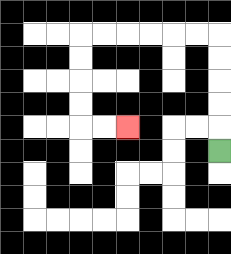{'start': '[9, 6]', 'end': '[5, 5]', 'path_directions': 'U,U,U,U,U,L,L,L,L,L,L,D,D,D,D,R,R', 'path_coordinates': '[[9, 6], [9, 5], [9, 4], [9, 3], [9, 2], [9, 1], [8, 1], [7, 1], [6, 1], [5, 1], [4, 1], [3, 1], [3, 2], [3, 3], [3, 4], [3, 5], [4, 5], [5, 5]]'}